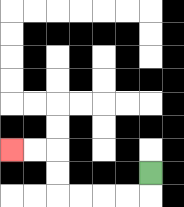{'start': '[6, 7]', 'end': '[0, 6]', 'path_directions': 'D,L,L,L,L,U,U,L,L', 'path_coordinates': '[[6, 7], [6, 8], [5, 8], [4, 8], [3, 8], [2, 8], [2, 7], [2, 6], [1, 6], [0, 6]]'}